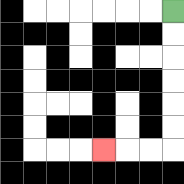{'start': '[7, 0]', 'end': '[4, 6]', 'path_directions': 'D,D,D,D,D,D,L,L,L', 'path_coordinates': '[[7, 0], [7, 1], [7, 2], [7, 3], [7, 4], [7, 5], [7, 6], [6, 6], [5, 6], [4, 6]]'}